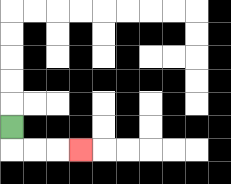{'start': '[0, 5]', 'end': '[3, 6]', 'path_directions': 'D,R,R,R', 'path_coordinates': '[[0, 5], [0, 6], [1, 6], [2, 6], [3, 6]]'}